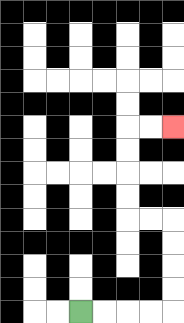{'start': '[3, 13]', 'end': '[7, 5]', 'path_directions': 'R,R,R,R,U,U,U,U,L,L,U,U,U,U,R,R', 'path_coordinates': '[[3, 13], [4, 13], [5, 13], [6, 13], [7, 13], [7, 12], [7, 11], [7, 10], [7, 9], [6, 9], [5, 9], [5, 8], [5, 7], [5, 6], [5, 5], [6, 5], [7, 5]]'}